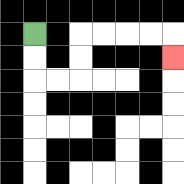{'start': '[1, 1]', 'end': '[7, 2]', 'path_directions': 'D,D,R,R,U,U,R,R,R,R,D', 'path_coordinates': '[[1, 1], [1, 2], [1, 3], [2, 3], [3, 3], [3, 2], [3, 1], [4, 1], [5, 1], [6, 1], [7, 1], [7, 2]]'}